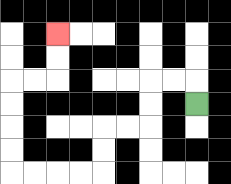{'start': '[8, 4]', 'end': '[2, 1]', 'path_directions': 'U,L,L,D,D,L,L,D,D,L,L,L,L,U,U,U,U,R,R,U,U', 'path_coordinates': '[[8, 4], [8, 3], [7, 3], [6, 3], [6, 4], [6, 5], [5, 5], [4, 5], [4, 6], [4, 7], [3, 7], [2, 7], [1, 7], [0, 7], [0, 6], [0, 5], [0, 4], [0, 3], [1, 3], [2, 3], [2, 2], [2, 1]]'}